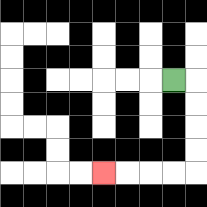{'start': '[7, 3]', 'end': '[4, 7]', 'path_directions': 'R,D,D,D,D,L,L,L,L', 'path_coordinates': '[[7, 3], [8, 3], [8, 4], [8, 5], [8, 6], [8, 7], [7, 7], [6, 7], [5, 7], [4, 7]]'}